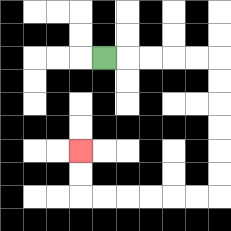{'start': '[4, 2]', 'end': '[3, 6]', 'path_directions': 'R,R,R,R,R,D,D,D,D,D,D,L,L,L,L,L,L,U,U', 'path_coordinates': '[[4, 2], [5, 2], [6, 2], [7, 2], [8, 2], [9, 2], [9, 3], [9, 4], [9, 5], [9, 6], [9, 7], [9, 8], [8, 8], [7, 8], [6, 8], [5, 8], [4, 8], [3, 8], [3, 7], [3, 6]]'}